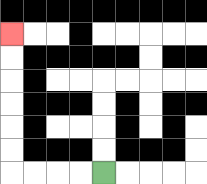{'start': '[4, 7]', 'end': '[0, 1]', 'path_directions': 'L,L,L,L,U,U,U,U,U,U', 'path_coordinates': '[[4, 7], [3, 7], [2, 7], [1, 7], [0, 7], [0, 6], [0, 5], [0, 4], [0, 3], [0, 2], [0, 1]]'}